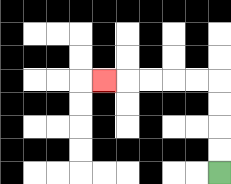{'start': '[9, 7]', 'end': '[4, 3]', 'path_directions': 'U,U,U,U,L,L,L,L,L', 'path_coordinates': '[[9, 7], [9, 6], [9, 5], [9, 4], [9, 3], [8, 3], [7, 3], [6, 3], [5, 3], [4, 3]]'}